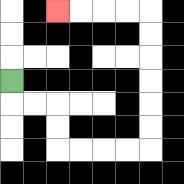{'start': '[0, 3]', 'end': '[2, 0]', 'path_directions': 'D,R,R,D,D,R,R,R,R,U,U,U,U,U,U,L,L,L,L', 'path_coordinates': '[[0, 3], [0, 4], [1, 4], [2, 4], [2, 5], [2, 6], [3, 6], [4, 6], [5, 6], [6, 6], [6, 5], [6, 4], [6, 3], [6, 2], [6, 1], [6, 0], [5, 0], [4, 0], [3, 0], [2, 0]]'}